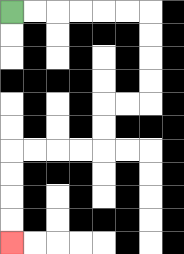{'start': '[0, 0]', 'end': '[0, 10]', 'path_directions': 'R,R,R,R,R,R,D,D,D,D,L,L,D,D,L,L,L,L,D,D,D,D', 'path_coordinates': '[[0, 0], [1, 0], [2, 0], [3, 0], [4, 0], [5, 0], [6, 0], [6, 1], [6, 2], [6, 3], [6, 4], [5, 4], [4, 4], [4, 5], [4, 6], [3, 6], [2, 6], [1, 6], [0, 6], [0, 7], [0, 8], [0, 9], [0, 10]]'}